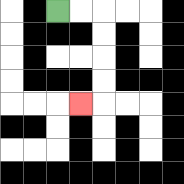{'start': '[2, 0]', 'end': '[3, 4]', 'path_directions': 'R,R,D,D,D,D,L', 'path_coordinates': '[[2, 0], [3, 0], [4, 0], [4, 1], [4, 2], [4, 3], [4, 4], [3, 4]]'}